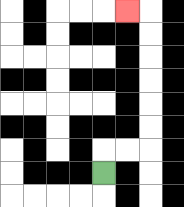{'start': '[4, 7]', 'end': '[5, 0]', 'path_directions': 'U,R,R,U,U,U,U,U,U,L', 'path_coordinates': '[[4, 7], [4, 6], [5, 6], [6, 6], [6, 5], [6, 4], [6, 3], [6, 2], [6, 1], [6, 0], [5, 0]]'}